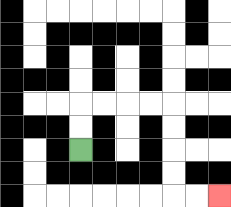{'start': '[3, 6]', 'end': '[9, 8]', 'path_directions': 'U,U,R,R,R,R,D,D,D,D,R,R', 'path_coordinates': '[[3, 6], [3, 5], [3, 4], [4, 4], [5, 4], [6, 4], [7, 4], [7, 5], [7, 6], [7, 7], [7, 8], [8, 8], [9, 8]]'}